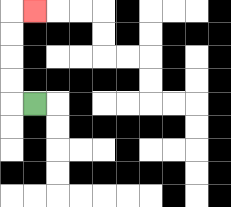{'start': '[1, 4]', 'end': '[1, 0]', 'path_directions': 'L,U,U,U,U,R', 'path_coordinates': '[[1, 4], [0, 4], [0, 3], [0, 2], [0, 1], [0, 0], [1, 0]]'}